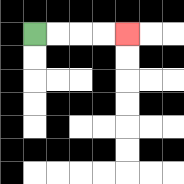{'start': '[1, 1]', 'end': '[5, 1]', 'path_directions': 'R,R,R,R', 'path_coordinates': '[[1, 1], [2, 1], [3, 1], [4, 1], [5, 1]]'}